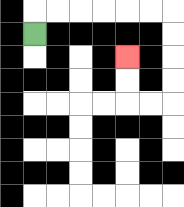{'start': '[1, 1]', 'end': '[5, 2]', 'path_directions': 'U,R,R,R,R,R,R,D,D,D,D,L,L,U,U', 'path_coordinates': '[[1, 1], [1, 0], [2, 0], [3, 0], [4, 0], [5, 0], [6, 0], [7, 0], [7, 1], [7, 2], [7, 3], [7, 4], [6, 4], [5, 4], [5, 3], [5, 2]]'}